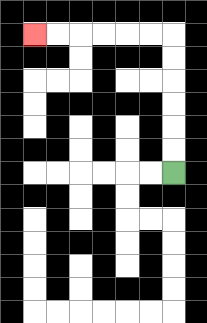{'start': '[7, 7]', 'end': '[1, 1]', 'path_directions': 'U,U,U,U,U,U,L,L,L,L,L,L', 'path_coordinates': '[[7, 7], [7, 6], [7, 5], [7, 4], [7, 3], [7, 2], [7, 1], [6, 1], [5, 1], [4, 1], [3, 1], [2, 1], [1, 1]]'}